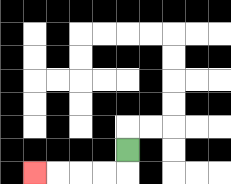{'start': '[5, 6]', 'end': '[1, 7]', 'path_directions': 'D,L,L,L,L', 'path_coordinates': '[[5, 6], [5, 7], [4, 7], [3, 7], [2, 7], [1, 7]]'}